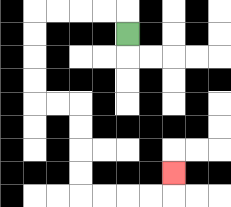{'start': '[5, 1]', 'end': '[7, 7]', 'path_directions': 'U,L,L,L,L,D,D,D,D,R,R,D,D,D,D,R,R,R,R,U', 'path_coordinates': '[[5, 1], [5, 0], [4, 0], [3, 0], [2, 0], [1, 0], [1, 1], [1, 2], [1, 3], [1, 4], [2, 4], [3, 4], [3, 5], [3, 6], [3, 7], [3, 8], [4, 8], [5, 8], [6, 8], [7, 8], [7, 7]]'}